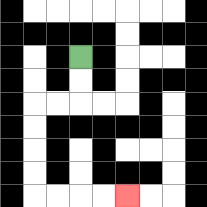{'start': '[3, 2]', 'end': '[5, 8]', 'path_directions': 'D,D,L,L,D,D,D,D,R,R,R,R', 'path_coordinates': '[[3, 2], [3, 3], [3, 4], [2, 4], [1, 4], [1, 5], [1, 6], [1, 7], [1, 8], [2, 8], [3, 8], [4, 8], [5, 8]]'}